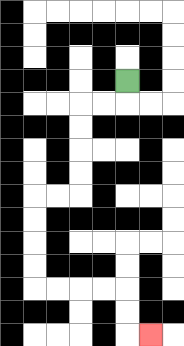{'start': '[5, 3]', 'end': '[6, 14]', 'path_directions': 'D,L,L,D,D,D,D,L,L,D,D,D,D,R,R,R,R,D,D,R', 'path_coordinates': '[[5, 3], [5, 4], [4, 4], [3, 4], [3, 5], [3, 6], [3, 7], [3, 8], [2, 8], [1, 8], [1, 9], [1, 10], [1, 11], [1, 12], [2, 12], [3, 12], [4, 12], [5, 12], [5, 13], [5, 14], [6, 14]]'}